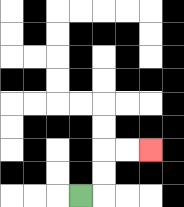{'start': '[3, 8]', 'end': '[6, 6]', 'path_directions': 'R,U,U,R,R', 'path_coordinates': '[[3, 8], [4, 8], [4, 7], [4, 6], [5, 6], [6, 6]]'}